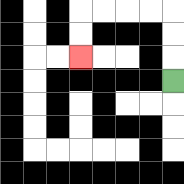{'start': '[7, 3]', 'end': '[3, 2]', 'path_directions': 'U,U,U,L,L,L,L,D,D', 'path_coordinates': '[[7, 3], [7, 2], [7, 1], [7, 0], [6, 0], [5, 0], [4, 0], [3, 0], [3, 1], [3, 2]]'}